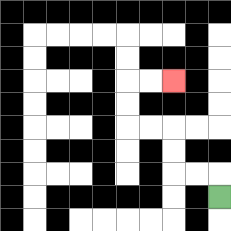{'start': '[9, 8]', 'end': '[7, 3]', 'path_directions': 'U,L,L,U,U,L,L,U,U,R,R', 'path_coordinates': '[[9, 8], [9, 7], [8, 7], [7, 7], [7, 6], [7, 5], [6, 5], [5, 5], [5, 4], [5, 3], [6, 3], [7, 3]]'}